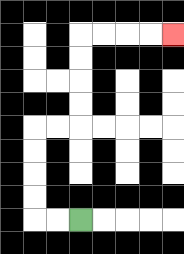{'start': '[3, 9]', 'end': '[7, 1]', 'path_directions': 'L,L,U,U,U,U,R,R,U,U,U,U,R,R,R,R', 'path_coordinates': '[[3, 9], [2, 9], [1, 9], [1, 8], [1, 7], [1, 6], [1, 5], [2, 5], [3, 5], [3, 4], [3, 3], [3, 2], [3, 1], [4, 1], [5, 1], [6, 1], [7, 1]]'}